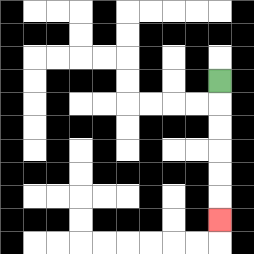{'start': '[9, 3]', 'end': '[9, 9]', 'path_directions': 'D,D,D,D,D,D', 'path_coordinates': '[[9, 3], [9, 4], [9, 5], [9, 6], [9, 7], [9, 8], [9, 9]]'}